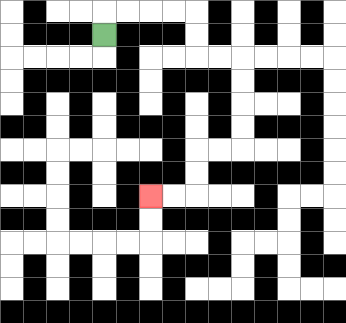{'start': '[4, 1]', 'end': '[6, 8]', 'path_directions': 'U,R,R,R,R,D,D,R,R,D,D,D,D,L,L,D,D,L,L', 'path_coordinates': '[[4, 1], [4, 0], [5, 0], [6, 0], [7, 0], [8, 0], [8, 1], [8, 2], [9, 2], [10, 2], [10, 3], [10, 4], [10, 5], [10, 6], [9, 6], [8, 6], [8, 7], [8, 8], [7, 8], [6, 8]]'}